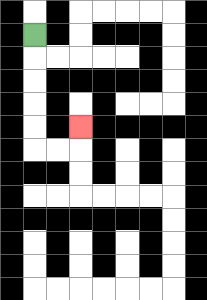{'start': '[1, 1]', 'end': '[3, 5]', 'path_directions': 'D,D,D,D,D,R,R,U', 'path_coordinates': '[[1, 1], [1, 2], [1, 3], [1, 4], [1, 5], [1, 6], [2, 6], [3, 6], [3, 5]]'}